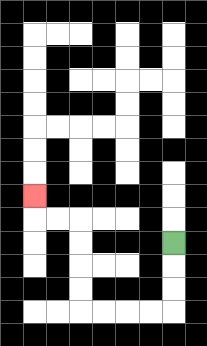{'start': '[7, 10]', 'end': '[1, 8]', 'path_directions': 'D,D,D,L,L,L,L,U,U,U,U,L,L,U', 'path_coordinates': '[[7, 10], [7, 11], [7, 12], [7, 13], [6, 13], [5, 13], [4, 13], [3, 13], [3, 12], [3, 11], [3, 10], [3, 9], [2, 9], [1, 9], [1, 8]]'}